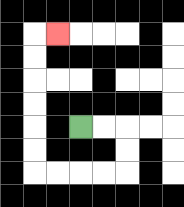{'start': '[3, 5]', 'end': '[2, 1]', 'path_directions': 'R,R,D,D,L,L,L,L,U,U,U,U,U,U,R', 'path_coordinates': '[[3, 5], [4, 5], [5, 5], [5, 6], [5, 7], [4, 7], [3, 7], [2, 7], [1, 7], [1, 6], [1, 5], [1, 4], [1, 3], [1, 2], [1, 1], [2, 1]]'}